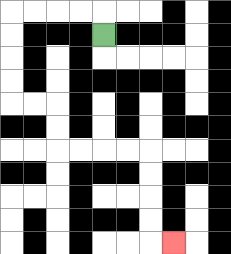{'start': '[4, 1]', 'end': '[7, 10]', 'path_directions': 'U,L,L,L,L,D,D,D,D,R,R,D,D,R,R,R,R,D,D,D,D,R', 'path_coordinates': '[[4, 1], [4, 0], [3, 0], [2, 0], [1, 0], [0, 0], [0, 1], [0, 2], [0, 3], [0, 4], [1, 4], [2, 4], [2, 5], [2, 6], [3, 6], [4, 6], [5, 6], [6, 6], [6, 7], [6, 8], [6, 9], [6, 10], [7, 10]]'}